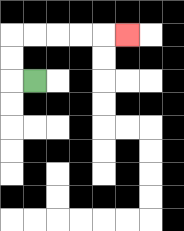{'start': '[1, 3]', 'end': '[5, 1]', 'path_directions': 'L,U,U,R,R,R,R,R', 'path_coordinates': '[[1, 3], [0, 3], [0, 2], [0, 1], [1, 1], [2, 1], [3, 1], [4, 1], [5, 1]]'}